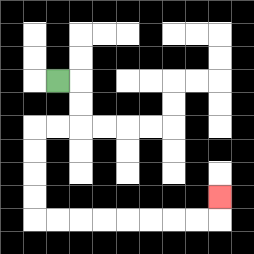{'start': '[2, 3]', 'end': '[9, 8]', 'path_directions': 'R,D,D,L,L,D,D,D,D,R,R,R,R,R,R,R,R,U', 'path_coordinates': '[[2, 3], [3, 3], [3, 4], [3, 5], [2, 5], [1, 5], [1, 6], [1, 7], [1, 8], [1, 9], [2, 9], [3, 9], [4, 9], [5, 9], [6, 9], [7, 9], [8, 9], [9, 9], [9, 8]]'}